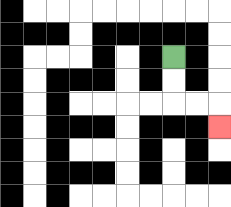{'start': '[7, 2]', 'end': '[9, 5]', 'path_directions': 'D,D,R,R,D', 'path_coordinates': '[[7, 2], [7, 3], [7, 4], [8, 4], [9, 4], [9, 5]]'}